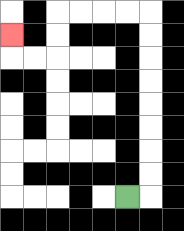{'start': '[5, 8]', 'end': '[0, 1]', 'path_directions': 'R,U,U,U,U,U,U,U,U,L,L,L,L,D,D,L,L,U', 'path_coordinates': '[[5, 8], [6, 8], [6, 7], [6, 6], [6, 5], [6, 4], [6, 3], [6, 2], [6, 1], [6, 0], [5, 0], [4, 0], [3, 0], [2, 0], [2, 1], [2, 2], [1, 2], [0, 2], [0, 1]]'}